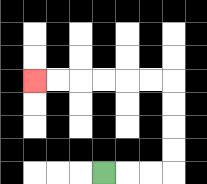{'start': '[4, 7]', 'end': '[1, 3]', 'path_directions': 'R,R,R,U,U,U,U,L,L,L,L,L,L', 'path_coordinates': '[[4, 7], [5, 7], [6, 7], [7, 7], [7, 6], [7, 5], [7, 4], [7, 3], [6, 3], [5, 3], [4, 3], [3, 3], [2, 3], [1, 3]]'}